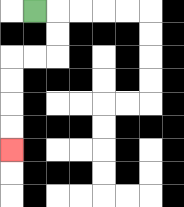{'start': '[1, 0]', 'end': '[0, 6]', 'path_directions': 'R,D,D,L,L,D,D,D,D', 'path_coordinates': '[[1, 0], [2, 0], [2, 1], [2, 2], [1, 2], [0, 2], [0, 3], [0, 4], [0, 5], [0, 6]]'}